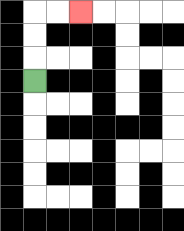{'start': '[1, 3]', 'end': '[3, 0]', 'path_directions': 'U,U,U,R,R', 'path_coordinates': '[[1, 3], [1, 2], [1, 1], [1, 0], [2, 0], [3, 0]]'}